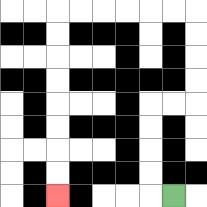{'start': '[7, 8]', 'end': '[2, 8]', 'path_directions': 'L,U,U,U,U,R,R,U,U,U,U,L,L,L,L,L,L,D,D,D,D,D,D,D,D', 'path_coordinates': '[[7, 8], [6, 8], [6, 7], [6, 6], [6, 5], [6, 4], [7, 4], [8, 4], [8, 3], [8, 2], [8, 1], [8, 0], [7, 0], [6, 0], [5, 0], [4, 0], [3, 0], [2, 0], [2, 1], [2, 2], [2, 3], [2, 4], [2, 5], [2, 6], [2, 7], [2, 8]]'}